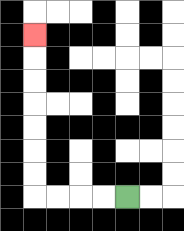{'start': '[5, 8]', 'end': '[1, 1]', 'path_directions': 'L,L,L,L,U,U,U,U,U,U,U', 'path_coordinates': '[[5, 8], [4, 8], [3, 8], [2, 8], [1, 8], [1, 7], [1, 6], [1, 5], [1, 4], [1, 3], [1, 2], [1, 1]]'}